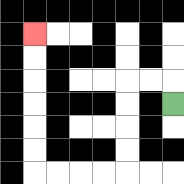{'start': '[7, 4]', 'end': '[1, 1]', 'path_directions': 'U,L,L,D,D,D,D,L,L,L,L,U,U,U,U,U,U', 'path_coordinates': '[[7, 4], [7, 3], [6, 3], [5, 3], [5, 4], [5, 5], [5, 6], [5, 7], [4, 7], [3, 7], [2, 7], [1, 7], [1, 6], [1, 5], [1, 4], [1, 3], [1, 2], [1, 1]]'}